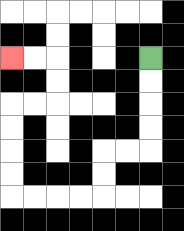{'start': '[6, 2]', 'end': '[0, 2]', 'path_directions': 'D,D,D,D,L,L,D,D,L,L,L,L,U,U,U,U,R,R,U,U,L,L', 'path_coordinates': '[[6, 2], [6, 3], [6, 4], [6, 5], [6, 6], [5, 6], [4, 6], [4, 7], [4, 8], [3, 8], [2, 8], [1, 8], [0, 8], [0, 7], [0, 6], [0, 5], [0, 4], [1, 4], [2, 4], [2, 3], [2, 2], [1, 2], [0, 2]]'}